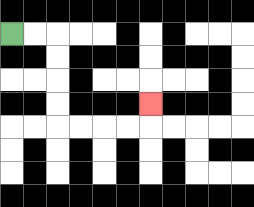{'start': '[0, 1]', 'end': '[6, 4]', 'path_directions': 'R,R,D,D,D,D,R,R,R,R,U', 'path_coordinates': '[[0, 1], [1, 1], [2, 1], [2, 2], [2, 3], [2, 4], [2, 5], [3, 5], [4, 5], [5, 5], [6, 5], [6, 4]]'}